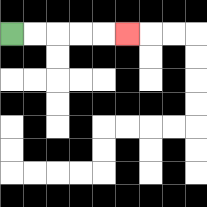{'start': '[0, 1]', 'end': '[5, 1]', 'path_directions': 'R,R,R,R,R', 'path_coordinates': '[[0, 1], [1, 1], [2, 1], [3, 1], [4, 1], [5, 1]]'}